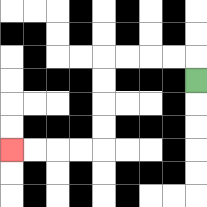{'start': '[8, 3]', 'end': '[0, 6]', 'path_directions': 'U,L,L,L,L,D,D,D,D,L,L,L,L', 'path_coordinates': '[[8, 3], [8, 2], [7, 2], [6, 2], [5, 2], [4, 2], [4, 3], [4, 4], [4, 5], [4, 6], [3, 6], [2, 6], [1, 6], [0, 6]]'}